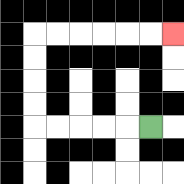{'start': '[6, 5]', 'end': '[7, 1]', 'path_directions': 'L,L,L,L,L,U,U,U,U,R,R,R,R,R,R', 'path_coordinates': '[[6, 5], [5, 5], [4, 5], [3, 5], [2, 5], [1, 5], [1, 4], [1, 3], [1, 2], [1, 1], [2, 1], [3, 1], [4, 1], [5, 1], [6, 1], [7, 1]]'}